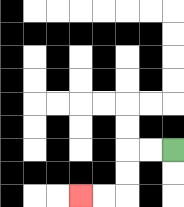{'start': '[7, 6]', 'end': '[3, 8]', 'path_directions': 'L,L,D,D,L,L', 'path_coordinates': '[[7, 6], [6, 6], [5, 6], [5, 7], [5, 8], [4, 8], [3, 8]]'}